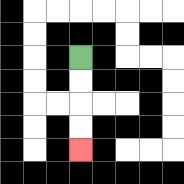{'start': '[3, 2]', 'end': '[3, 6]', 'path_directions': 'D,D,D,D', 'path_coordinates': '[[3, 2], [3, 3], [3, 4], [3, 5], [3, 6]]'}